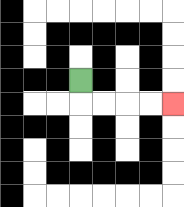{'start': '[3, 3]', 'end': '[7, 4]', 'path_directions': 'D,R,R,R,R', 'path_coordinates': '[[3, 3], [3, 4], [4, 4], [5, 4], [6, 4], [7, 4]]'}